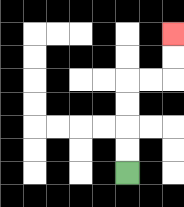{'start': '[5, 7]', 'end': '[7, 1]', 'path_directions': 'U,U,U,U,R,R,U,U', 'path_coordinates': '[[5, 7], [5, 6], [5, 5], [5, 4], [5, 3], [6, 3], [7, 3], [7, 2], [7, 1]]'}